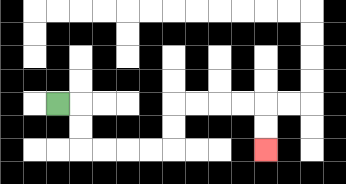{'start': '[2, 4]', 'end': '[11, 6]', 'path_directions': 'R,D,D,R,R,R,R,U,U,R,R,R,R,D,D', 'path_coordinates': '[[2, 4], [3, 4], [3, 5], [3, 6], [4, 6], [5, 6], [6, 6], [7, 6], [7, 5], [7, 4], [8, 4], [9, 4], [10, 4], [11, 4], [11, 5], [11, 6]]'}